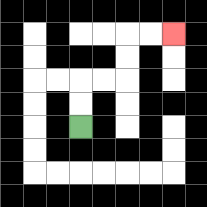{'start': '[3, 5]', 'end': '[7, 1]', 'path_directions': 'U,U,R,R,U,U,R,R', 'path_coordinates': '[[3, 5], [3, 4], [3, 3], [4, 3], [5, 3], [5, 2], [5, 1], [6, 1], [7, 1]]'}